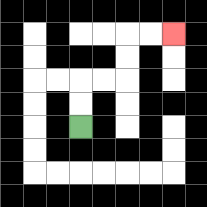{'start': '[3, 5]', 'end': '[7, 1]', 'path_directions': 'U,U,R,R,U,U,R,R', 'path_coordinates': '[[3, 5], [3, 4], [3, 3], [4, 3], [5, 3], [5, 2], [5, 1], [6, 1], [7, 1]]'}